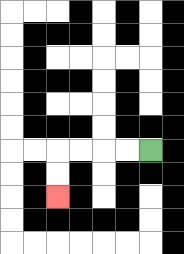{'start': '[6, 6]', 'end': '[2, 8]', 'path_directions': 'L,L,L,L,D,D', 'path_coordinates': '[[6, 6], [5, 6], [4, 6], [3, 6], [2, 6], [2, 7], [2, 8]]'}